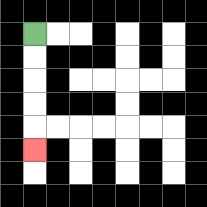{'start': '[1, 1]', 'end': '[1, 6]', 'path_directions': 'D,D,D,D,D', 'path_coordinates': '[[1, 1], [1, 2], [1, 3], [1, 4], [1, 5], [1, 6]]'}